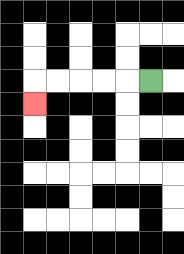{'start': '[6, 3]', 'end': '[1, 4]', 'path_directions': 'L,L,L,L,L,D', 'path_coordinates': '[[6, 3], [5, 3], [4, 3], [3, 3], [2, 3], [1, 3], [1, 4]]'}